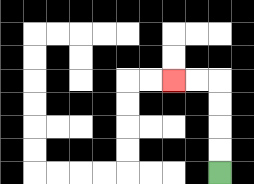{'start': '[9, 7]', 'end': '[7, 3]', 'path_directions': 'U,U,U,U,L,L', 'path_coordinates': '[[9, 7], [9, 6], [9, 5], [9, 4], [9, 3], [8, 3], [7, 3]]'}